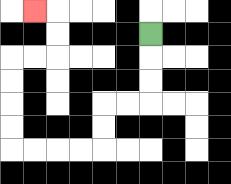{'start': '[6, 1]', 'end': '[1, 0]', 'path_directions': 'D,D,D,L,L,D,D,L,L,L,L,U,U,U,U,R,R,U,U,L', 'path_coordinates': '[[6, 1], [6, 2], [6, 3], [6, 4], [5, 4], [4, 4], [4, 5], [4, 6], [3, 6], [2, 6], [1, 6], [0, 6], [0, 5], [0, 4], [0, 3], [0, 2], [1, 2], [2, 2], [2, 1], [2, 0], [1, 0]]'}